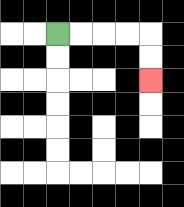{'start': '[2, 1]', 'end': '[6, 3]', 'path_directions': 'R,R,R,R,D,D', 'path_coordinates': '[[2, 1], [3, 1], [4, 1], [5, 1], [6, 1], [6, 2], [6, 3]]'}